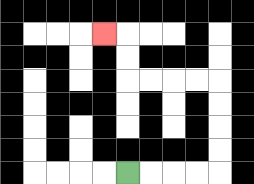{'start': '[5, 7]', 'end': '[4, 1]', 'path_directions': 'R,R,R,R,U,U,U,U,L,L,L,L,U,U,L', 'path_coordinates': '[[5, 7], [6, 7], [7, 7], [8, 7], [9, 7], [9, 6], [9, 5], [9, 4], [9, 3], [8, 3], [7, 3], [6, 3], [5, 3], [5, 2], [5, 1], [4, 1]]'}